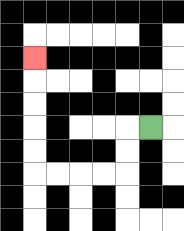{'start': '[6, 5]', 'end': '[1, 2]', 'path_directions': 'L,D,D,L,L,L,L,U,U,U,U,U', 'path_coordinates': '[[6, 5], [5, 5], [5, 6], [5, 7], [4, 7], [3, 7], [2, 7], [1, 7], [1, 6], [1, 5], [1, 4], [1, 3], [1, 2]]'}